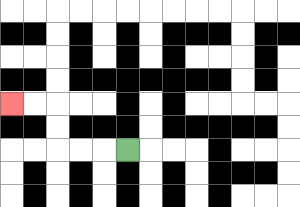{'start': '[5, 6]', 'end': '[0, 4]', 'path_directions': 'L,L,L,U,U,L,L', 'path_coordinates': '[[5, 6], [4, 6], [3, 6], [2, 6], [2, 5], [2, 4], [1, 4], [0, 4]]'}